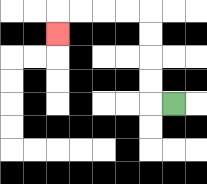{'start': '[7, 4]', 'end': '[2, 1]', 'path_directions': 'L,U,U,U,U,L,L,L,L,D', 'path_coordinates': '[[7, 4], [6, 4], [6, 3], [6, 2], [6, 1], [6, 0], [5, 0], [4, 0], [3, 0], [2, 0], [2, 1]]'}